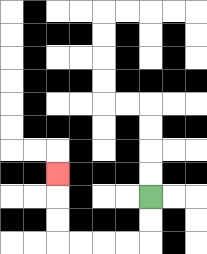{'start': '[6, 8]', 'end': '[2, 7]', 'path_directions': 'D,D,L,L,L,L,U,U,U', 'path_coordinates': '[[6, 8], [6, 9], [6, 10], [5, 10], [4, 10], [3, 10], [2, 10], [2, 9], [2, 8], [2, 7]]'}